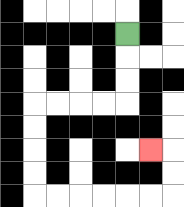{'start': '[5, 1]', 'end': '[6, 6]', 'path_directions': 'D,D,D,L,L,L,L,D,D,D,D,R,R,R,R,R,R,U,U,L', 'path_coordinates': '[[5, 1], [5, 2], [5, 3], [5, 4], [4, 4], [3, 4], [2, 4], [1, 4], [1, 5], [1, 6], [1, 7], [1, 8], [2, 8], [3, 8], [4, 8], [5, 8], [6, 8], [7, 8], [7, 7], [7, 6], [6, 6]]'}